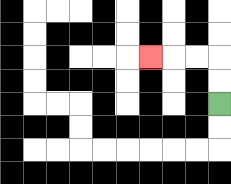{'start': '[9, 4]', 'end': '[6, 2]', 'path_directions': 'U,U,L,L,L', 'path_coordinates': '[[9, 4], [9, 3], [9, 2], [8, 2], [7, 2], [6, 2]]'}